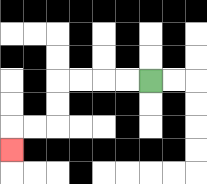{'start': '[6, 3]', 'end': '[0, 6]', 'path_directions': 'L,L,L,L,D,D,L,L,D', 'path_coordinates': '[[6, 3], [5, 3], [4, 3], [3, 3], [2, 3], [2, 4], [2, 5], [1, 5], [0, 5], [0, 6]]'}